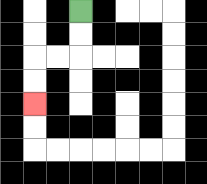{'start': '[3, 0]', 'end': '[1, 4]', 'path_directions': 'D,D,L,L,D,D', 'path_coordinates': '[[3, 0], [3, 1], [3, 2], [2, 2], [1, 2], [1, 3], [1, 4]]'}